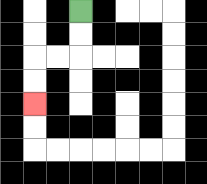{'start': '[3, 0]', 'end': '[1, 4]', 'path_directions': 'D,D,L,L,D,D', 'path_coordinates': '[[3, 0], [3, 1], [3, 2], [2, 2], [1, 2], [1, 3], [1, 4]]'}